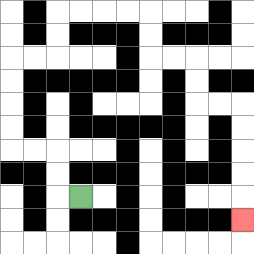{'start': '[3, 8]', 'end': '[10, 9]', 'path_directions': 'L,U,U,L,L,U,U,U,U,R,R,U,U,R,R,R,R,D,D,R,R,D,D,R,R,D,D,D,D,D', 'path_coordinates': '[[3, 8], [2, 8], [2, 7], [2, 6], [1, 6], [0, 6], [0, 5], [0, 4], [0, 3], [0, 2], [1, 2], [2, 2], [2, 1], [2, 0], [3, 0], [4, 0], [5, 0], [6, 0], [6, 1], [6, 2], [7, 2], [8, 2], [8, 3], [8, 4], [9, 4], [10, 4], [10, 5], [10, 6], [10, 7], [10, 8], [10, 9]]'}